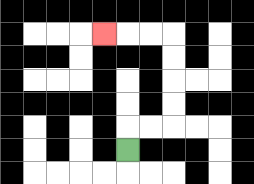{'start': '[5, 6]', 'end': '[4, 1]', 'path_directions': 'U,R,R,U,U,U,U,L,L,L', 'path_coordinates': '[[5, 6], [5, 5], [6, 5], [7, 5], [7, 4], [7, 3], [7, 2], [7, 1], [6, 1], [5, 1], [4, 1]]'}